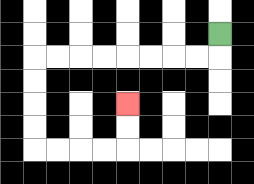{'start': '[9, 1]', 'end': '[5, 4]', 'path_directions': 'D,L,L,L,L,L,L,L,L,D,D,D,D,R,R,R,R,U,U', 'path_coordinates': '[[9, 1], [9, 2], [8, 2], [7, 2], [6, 2], [5, 2], [4, 2], [3, 2], [2, 2], [1, 2], [1, 3], [1, 4], [1, 5], [1, 6], [2, 6], [3, 6], [4, 6], [5, 6], [5, 5], [5, 4]]'}